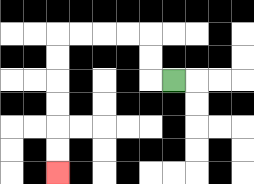{'start': '[7, 3]', 'end': '[2, 7]', 'path_directions': 'L,U,U,L,L,L,L,D,D,D,D,D,D', 'path_coordinates': '[[7, 3], [6, 3], [6, 2], [6, 1], [5, 1], [4, 1], [3, 1], [2, 1], [2, 2], [2, 3], [2, 4], [2, 5], [2, 6], [2, 7]]'}